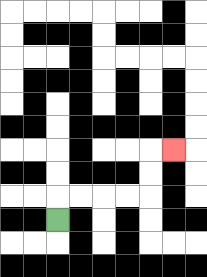{'start': '[2, 9]', 'end': '[7, 6]', 'path_directions': 'U,R,R,R,R,U,U,R', 'path_coordinates': '[[2, 9], [2, 8], [3, 8], [4, 8], [5, 8], [6, 8], [6, 7], [6, 6], [7, 6]]'}